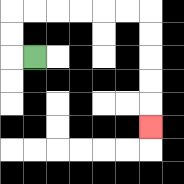{'start': '[1, 2]', 'end': '[6, 5]', 'path_directions': 'L,U,U,R,R,R,R,R,R,D,D,D,D,D', 'path_coordinates': '[[1, 2], [0, 2], [0, 1], [0, 0], [1, 0], [2, 0], [3, 0], [4, 0], [5, 0], [6, 0], [6, 1], [6, 2], [6, 3], [6, 4], [6, 5]]'}